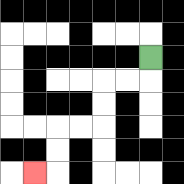{'start': '[6, 2]', 'end': '[1, 7]', 'path_directions': 'D,L,L,D,D,L,L,D,D,L', 'path_coordinates': '[[6, 2], [6, 3], [5, 3], [4, 3], [4, 4], [4, 5], [3, 5], [2, 5], [2, 6], [2, 7], [1, 7]]'}